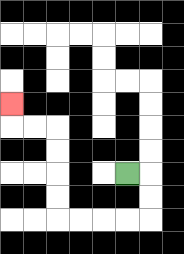{'start': '[5, 7]', 'end': '[0, 4]', 'path_directions': 'R,D,D,L,L,L,L,U,U,U,U,L,L,U', 'path_coordinates': '[[5, 7], [6, 7], [6, 8], [6, 9], [5, 9], [4, 9], [3, 9], [2, 9], [2, 8], [2, 7], [2, 6], [2, 5], [1, 5], [0, 5], [0, 4]]'}